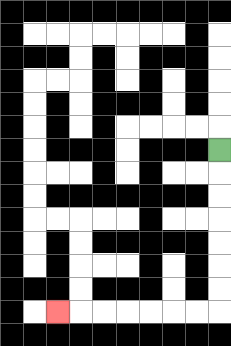{'start': '[9, 6]', 'end': '[2, 13]', 'path_directions': 'D,D,D,D,D,D,D,L,L,L,L,L,L,L', 'path_coordinates': '[[9, 6], [9, 7], [9, 8], [9, 9], [9, 10], [9, 11], [9, 12], [9, 13], [8, 13], [7, 13], [6, 13], [5, 13], [4, 13], [3, 13], [2, 13]]'}